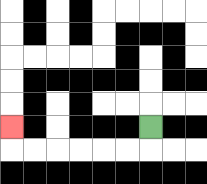{'start': '[6, 5]', 'end': '[0, 5]', 'path_directions': 'D,L,L,L,L,L,L,U', 'path_coordinates': '[[6, 5], [6, 6], [5, 6], [4, 6], [3, 6], [2, 6], [1, 6], [0, 6], [0, 5]]'}